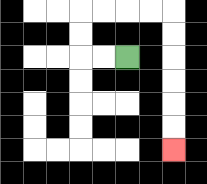{'start': '[5, 2]', 'end': '[7, 6]', 'path_directions': 'L,L,U,U,R,R,R,R,D,D,D,D,D,D', 'path_coordinates': '[[5, 2], [4, 2], [3, 2], [3, 1], [3, 0], [4, 0], [5, 0], [6, 0], [7, 0], [7, 1], [7, 2], [7, 3], [7, 4], [7, 5], [7, 6]]'}